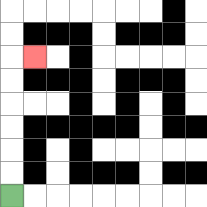{'start': '[0, 8]', 'end': '[1, 2]', 'path_directions': 'U,U,U,U,U,U,R', 'path_coordinates': '[[0, 8], [0, 7], [0, 6], [0, 5], [0, 4], [0, 3], [0, 2], [1, 2]]'}